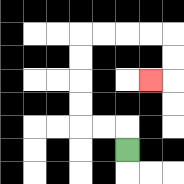{'start': '[5, 6]', 'end': '[6, 3]', 'path_directions': 'U,L,L,U,U,U,U,R,R,R,R,D,D,L', 'path_coordinates': '[[5, 6], [5, 5], [4, 5], [3, 5], [3, 4], [3, 3], [3, 2], [3, 1], [4, 1], [5, 1], [6, 1], [7, 1], [7, 2], [7, 3], [6, 3]]'}